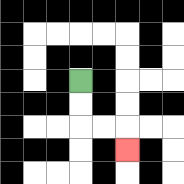{'start': '[3, 3]', 'end': '[5, 6]', 'path_directions': 'D,D,R,R,D', 'path_coordinates': '[[3, 3], [3, 4], [3, 5], [4, 5], [5, 5], [5, 6]]'}